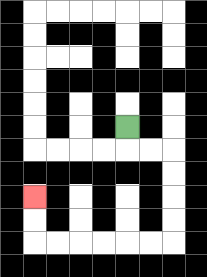{'start': '[5, 5]', 'end': '[1, 8]', 'path_directions': 'D,R,R,D,D,D,D,L,L,L,L,L,L,U,U', 'path_coordinates': '[[5, 5], [5, 6], [6, 6], [7, 6], [7, 7], [7, 8], [7, 9], [7, 10], [6, 10], [5, 10], [4, 10], [3, 10], [2, 10], [1, 10], [1, 9], [1, 8]]'}